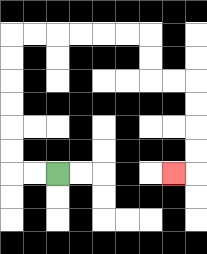{'start': '[2, 7]', 'end': '[7, 7]', 'path_directions': 'L,L,U,U,U,U,U,U,R,R,R,R,R,R,D,D,R,R,D,D,D,D,L', 'path_coordinates': '[[2, 7], [1, 7], [0, 7], [0, 6], [0, 5], [0, 4], [0, 3], [0, 2], [0, 1], [1, 1], [2, 1], [3, 1], [4, 1], [5, 1], [6, 1], [6, 2], [6, 3], [7, 3], [8, 3], [8, 4], [8, 5], [8, 6], [8, 7], [7, 7]]'}